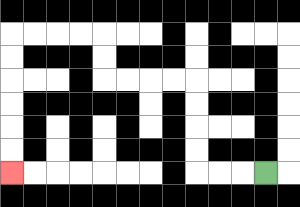{'start': '[11, 7]', 'end': '[0, 7]', 'path_directions': 'L,L,L,U,U,U,U,L,L,L,L,U,U,L,L,L,L,D,D,D,D,D,D', 'path_coordinates': '[[11, 7], [10, 7], [9, 7], [8, 7], [8, 6], [8, 5], [8, 4], [8, 3], [7, 3], [6, 3], [5, 3], [4, 3], [4, 2], [4, 1], [3, 1], [2, 1], [1, 1], [0, 1], [0, 2], [0, 3], [0, 4], [0, 5], [0, 6], [0, 7]]'}